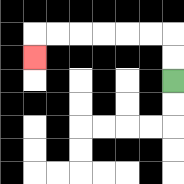{'start': '[7, 3]', 'end': '[1, 2]', 'path_directions': 'U,U,L,L,L,L,L,L,D', 'path_coordinates': '[[7, 3], [7, 2], [7, 1], [6, 1], [5, 1], [4, 1], [3, 1], [2, 1], [1, 1], [1, 2]]'}